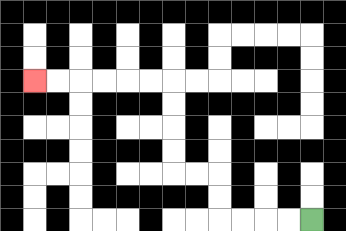{'start': '[13, 9]', 'end': '[1, 3]', 'path_directions': 'L,L,L,L,U,U,L,L,U,U,U,U,L,L,L,L,L,L', 'path_coordinates': '[[13, 9], [12, 9], [11, 9], [10, 9], [9, 9], [9, 8], [9, 7], [8, 7], [7, 7], [7, 6], [7, 5], [7, 4], [7, 3], [6, 3], [5, 3], [4, 3], [3, 3], [2, 3], [1, 3]]'}